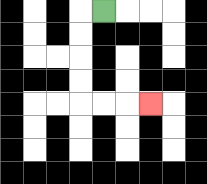{'start': '[4, 0]', 'end': '[6, 4]', 'path_directions': 'L,D,D,D,D,R,R,R', 'path_coordinates': '[[4, 0], [3, 0], [3, 1], [3, 2], [3, 3], [3, 4], [4, 4], [5, 4], [6, 4]]'}